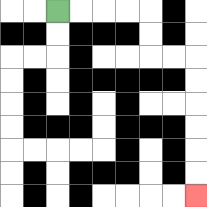{'start': '[2, 0]', 'end': '[8, 8]', 'path_directions': 'R,R,R,R,D,D,R,R,D,D,D,D,D,D', 'path_coordinates': '[[2, 0], [3, 0], [4, 0], [5, 0], [6, 0], [6, 1], [6, 2], [7, 2], [8, 2], [8, 3], [8, 4], [8, 5], [8, 6], [8, 7], [8, 8]]'}